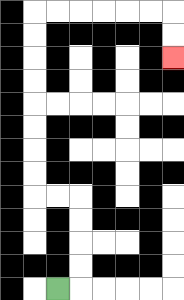{'start': '[2, 12]', 'end': '[7, 2]', 'path_directions': 'R,U,U,U,U,L,L,U,U,U,U,U,U,U,U,R,R,R,R,R,R,D,D', 'path_coordinates': '[[2, 12], [3, 12], [3, 11], [3, 10], [3, 9], [3, 8], [2, 8], [1, 8], [1, 7], [1, 6], [1, 5], [1, 4], [1, 3], [1, 2], [1, 1], [1, 0], [2, 0], [3, 0], [4, 0], [5, 0], [6, 0], [7, 0], [7, 1], [7, 2]]'}